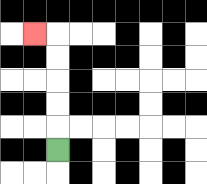{'start': '[2, 6]', 'end': '[1, 1]', 'path_directions': 'U,U,U,U,U,L', 'path_coordinates': '[[2, 6], [2, 5], [2, 4], [2, 3], [2, 2], [2, 1], [1, 1]]'}